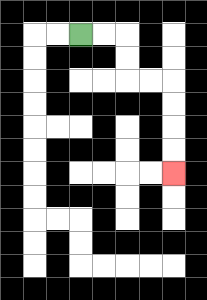{'start': '[3, 1]', 'end': '[7, 7]', 'path_directions': 'R,R,D,D,R,R,D,D,D,D', 'path_coordinates': '[[3, 1], [4, 1], [5, 1], [5, 2], [5, 3], [6, 3], [7, 3], [7, 4], [7, 5], [7, 6], [7, 7]]'}